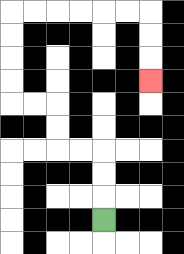{'start': '[4, 9]', 'end': '[6, 3]', 'path_directions': 'U,U,U,L,L,U,U,L,L,U,U,U,U,R,R,R,R,R,R,D,D,D', 'path_coordinates': '[[4, 9], [4, 8], [4, 7], [4, 6], [3, 6], [2, 6], [2, 5], [2, 4], [1, 4], [0, 4], [0, 3], [0, 2], [0, 1], [0, 0], [1, 0], [2, 0], [3, 0], [4, 0], [5, 0], [6, 0], [6, 1], [6, 2], [6, 3]]'}